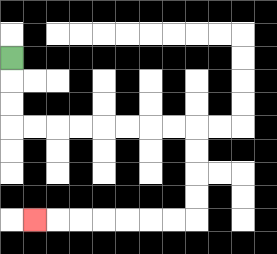{'start': '[0, 2]', 'end': '[1, 9]', 'path_directions': 'D,D,D,R,R,R,R,R,R,R,R,D,D,D,D,L,L,L,L,L,L,L', 'path_coordinates': '[[0, 2], [0, 3], [0, 4], [0, 5], [1, 5], [2, 5], [3, 5], [4, 5], [5, 5], [6, 5], [7, 5], [8, 5], [8, 6], [8, 7], [8, 8], [8, 9], [7, 9], [6, 9], [5, 9], [4, 9], [3, 9], [2, 9], [1, 9]]'}